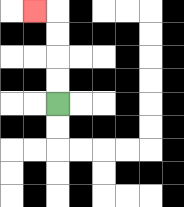{'start': '[2, 4]', 'end': '[1, 0]', 'path_directions': 'U,U,U,U,L', 'path_coordinates': '[[2, 4], [2, 3], [2, 2], [2, 1], [2, 0], [1, 0]]'}